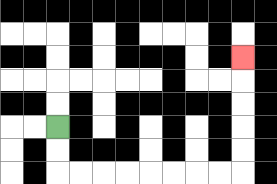{'start': '[2, 5]', 'end': '[10, 2]', 'path_directions': 'D,D,R,R,R,R,R,R,R,R,U,U,U,U,U', 'path_coordinates': '[[2, 5], [2, 6], [2, 7], [3, 7], [4, 7], [5, 7], [6, 7], [7, 7], [8, 7], [9, 7], [10, 7], [10, 6], [10, 5], [10, 4], [10, 3], [10, 2]]'}